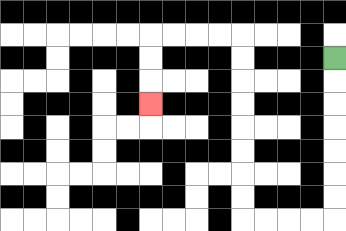{'start': '[14, 2]', 'end': '[6, 4]', 'path_directions': 'D,D,D,D,D,D,D,L,L,L,L,U,U,U,U,U,U,U,U,L,L,L,L,D,D,D', 'path_coordinates': '[[14, 2], [14, 3], [14, 4], [14, 5], [14, 6], [14, 7], [14, 8], [14, 9], [13, 9], [12, 9], [11, 9], [10, 9], [10, 8], [10, 7], [10, 6], [10, 5], [10, 4], [10, 3], [10, 2], [10, 1], [9, 1], [8, 1], [7, 1], [6, 1], [6, 2], [6, 3], [6, 4]]'}